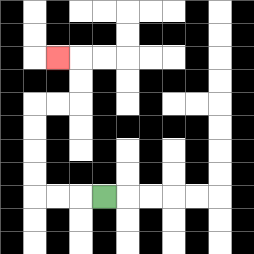{'start': '[4, 8]', 'end': '[2, 2]', 'path_directions': 'L,L,L,U,U,U,U,R,R,U,U,L', 'path_coordinates': '[[4, 8], [3, 8], [2, 8], [1, 8], [1, 7], [1, 6], [1, 5], [1, 4], [2, 4], [3, 4], [3, 3], [3, 2], [2, 2]]'}